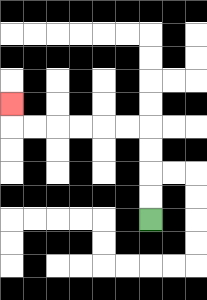{'start': '[6, 9]', 'end': '[0, 4]', 'path_directions': 'U,U,U,U,L,L,L,L,L,L,U', 'path_coordinates': '[[6, 9], [6, 8], [6, 7], [6, 6], [6, 5], [5, 5], [4, 5], [3, 5], [2, 5], [1, 5], [0, 5], [0, 4]]'}